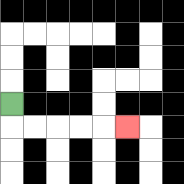{'start': '[0, 4]', 'end': '[5, 5]', 'path_directions': 'D,R,R,R,R,R', 'path_coordinates': '[[0, 4], [0, 5], [1, 5], [2, 5], [3, 5], [4, 5], [5, 5]]'}